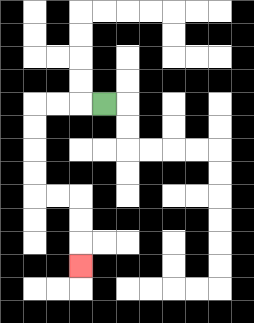{'start': '[4, 4]', 'end': '[3, 11]', 'path_directions': 'L,L,L,D,D,D,D,R,R,D,D,D', 'path_coordinates': '[[4, 4], [3, 4], [2, 4], [1, 4], [1, 5], [1, 6], [1, 7], [1, 8], [2, 8], [3, 8], [3, 9], [3, 10], [3, 11]]'}